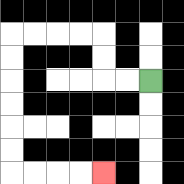{'start': '[6, 3]', 'end': '[4, 7]', 'path_directions': 'L,L,U,U,L,L,L,L,D,D,D,D,D,D,R,R,R,R', 'path_coordinates': '[[6, 3], [5, 3], [4, 3], [4, 2], [4, 1], [3, 1], [2, 1], [1, 1], [0, 1], [0, 2], [0, 3], [0, 4], [0, 5], [0, 6], [0, 7], [1, 7], [2, 7], [3, 7], [4, 7]]'}